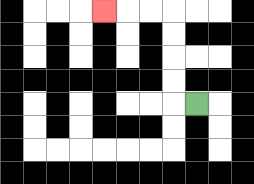{'start': '[8, 4]', 'end': '[4, 0]', 'path_directions': 'L,U,U,U,U,L,L,L', 'path_coordinates': '[[8, 4], [7, 4], [7, 3], [7, 2], [7, 1], [7, 0], [6, 0], [5, 0], [4, 0]]'}